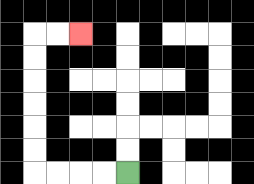{'start': '[5, 7]', 'end': '[3, 1]', 'path_directions': 'L,L,L,L,U,U,U,U,U,U,R,R', 'path_coordinates': '[[5, 7], [4, 7], [3, 7], [2, 7], [1, 7], [1, 6], [1, 5], [1, 4], [1, 3], [1, 2], [1, 1], [2, 1], [3, 1]]'}